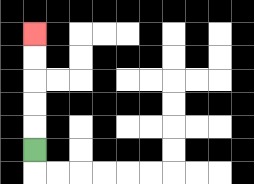{'start': '[1, 6]', 'end': '[1, 1]', 'path_directions': 'U,U,U,U,U', 'path_coordinates': '[[1, 6], [1, 5], [1, 4], [1, 3], [1, 2], [1, 1]]'}